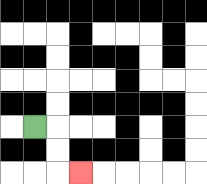{'start': '[1, 5]', 'end': '[3, 7]', 'path_directions': 'R,D,D,R', 'path_coordinates': '[[1, 5], [2, 5], [2, 6], [2, 7], [3, 7]]'}